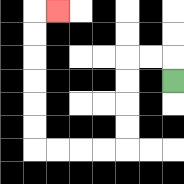{'start': '[7, 3]', 'end': '[2, 0]', 'path_directions': 'U,L,L,D,D,D,D,L,L,L,L,U,U,U,U,U,U,R', 'path_coordinates': '[[7, 3], [7, 2], [6, 2], [5, 2], [5, 3], [5, 4], [5, 5], [5, 6], [4, 6], [3, 6], [2, 6], [1, 6], [1, 5], [1, 4], [1, 3], [1, 2], [1, 1], [1, 0], [2, 0]]'}